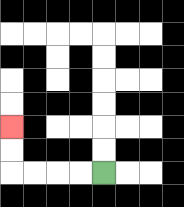{'start': '[4, 7]', 'end': '[0, 5]', 'path_directions': 'L,L,L,L,U,U', 'path_coordinates': '[[4, 7], [3, 7], [2, 7], [1, 7], [0, 7], [0, 6], [0, 5]]'}